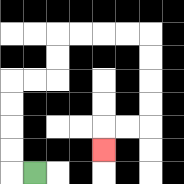{'start': '[1, 7]', 'end': '[4, 6]', 'path_directions': 'L,U,U,U,U,R,R,U,U,R,R,R,R,D,D,D,D,L,L,D', 'path_coordinates': '[[1, 7], [0, 7], [0, 6], [0, 5], [0, 4], [0, 3], [1, 3], [2, 3], [2, 2], [2, 1], [3, 1], [4, 1], [5, 1], [6, 1], [6, 2], [6, 3], [6, 4], [6, 5], [5, 5], [4, 5], [4, 6]]'}